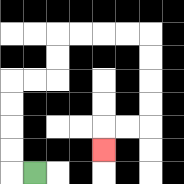{'start': '[1, 7]', 'end': '[4, 6]', 'path_directions': 'L,U,U,U,U,R,R,U,U,R,R,R,R,D,D,D,D,L,L,D', 'path_coordinates': '[[1, 7], [0, 7], [0, 6], [0, 5], [0, 4], [0, 3], [1, 3], [2, 3], [2, 2], [2, 1], [3, 1], [4, 1], [5, 1], [6, 1], [6, 2], [6, 3], [6, 4], [6, 5], [5, 5], [4, 5], [4, 6]]'}